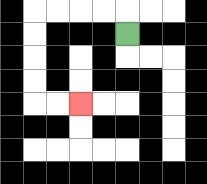{'start': '[5, 1]', 'end': '[3, 4]', 'path_directions': 'U,L,L,L,L,D,D,D,D,R,R', 'path_coordinates': '[[5, 1], [5, 0], [4, 0], [3, 0], [2, 0], [1, 0], [1, 1], [1, 2], [1, 3], [1, 4], [2, 4], [3, 4]]'}